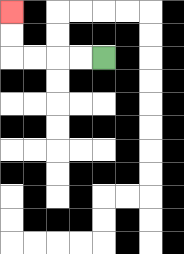{'start': '[4, 2]', 'end': '[0, 0]', 'path_directions': 'L,L,L,L,U,U', 'path_coordinates': '[[4, 2], [3, 2], [2, 2], [1, 2], [0, 2], [0, 1], [0, 0]]'}